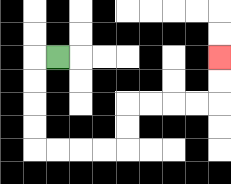{'start': '[2, 2]', 'end': '[9, 2]', 'path_directions': 'L,D,D,D,D,R,R,R,R,U,U,R,R,R,R,U,U', 'path_coordinates': '[[2, 2], [1, 2], [1, 3], [1, 4], [1, 5], [1, 6], [2, 6], [3, 6], [4, 6], [5, 6], [5, 5], [5, 4], [6, 4], [7, 4], [8, 4], [9, 4], [9, 3], [9, 2]]'}